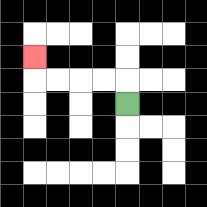{'start': '[5, 4]', 'end': '[1, 2]', 'path_directions': 'U,L,L,L,L,U', 'path_coordinates': '[[5, 4], [5, 3], [4, 3], [3, 3], [2, 3], [1, 3], [1, 2]]'}